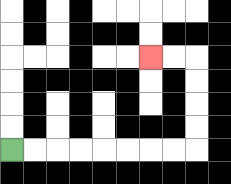{'start': '[0, 6]', 'end': '[6, 2]', 'path_directions': 'R,R,R,R,R,R,R,R,U,U,U,U,L,L', 'path_coordinates': '[[0, 6], [1, 6], [2, 6], [3, 6], [4, 6], [5, 6], [6, 6], [7, 6], [8, 6], [8, 5], [8, 4], [8, 3], [8, 2], [7, 2], [6, 2]]'}